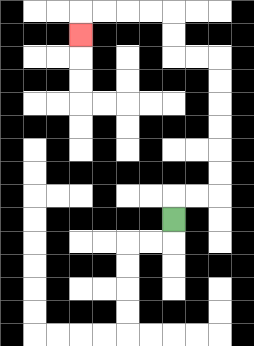{'start': '[7, 9]', 'end': '[3, 1]', 'path_directions': 'U,R,R,U,U,U,U,U,U,L,L,U,U,L,L,L,L,D', 'path_coordinates': '[[7, 9], [7, 8], [8, 8], [9, 8], [9, 7], [9, 6], [9, 5], [9, 4], [9, 3], [9, 2], [8, 2], [7, 2], [7, 1], [7, 0], [6, 0], [5, 0], [4, 0], [3, 0], [3, 1]]'}